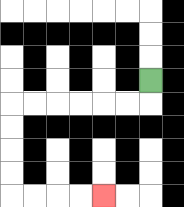{'start': '[6, 3]', 'end': '[4, 8]', 'path_directions': 'D,L,L,L,L,L,L,D,D,D,D,R,R,R,R', 'path_coordinates': '[[6, 3], [6, 4], [5, 4], [4, 4], [3, 4], [2, 4], [1, 4], [0, 4], [0, 5], [0, 6], [0, 7], [0, 8], [1, 8], [2, 8], [3, 8], [4, 8]]'}